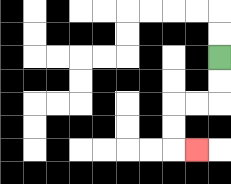{'start': '[9, 2]', 'end': '[8, 6]', 'path_directions': 'D,D,L,L,D,D,R', 'path_coordinates': '[[9, 2], [9, 3], [9, 4], [8, 4], [7, 4], [7, 5], [7, 6], [8, 6]]'}